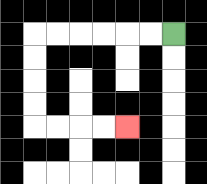{'start': '[7, 1]', 'end': '[5, 5]', 'path_directions': 'L,L,L,L,L,L,D,D,D,D,R,R,R,R', 'path_coordinates': '[[7, 1], [6, 1], [5, 1], [4, 1], [3, 1], [2, 1], [1, 1], [1, 2], [1, 3], [1, 4], [1, 5], [2, 5], [3, 5], [4, 5], [5, 5]]'}